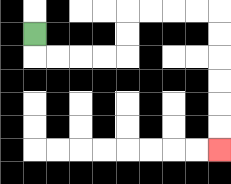{'start': '[1, 1]', 'end': '[9, 6]', 'path_directions': 'D,R,R,R,R,U,U,R,R,R,R,D,D,D,D,D,D', 'path_coordinates': '[[1, 1], [1, 2], [2, 2], [3, 2], [4, 2], [5, 2], [5, 1], [5, 0], [6, 0], [7, 0], [8, 0], [9, 0], [9, 1], [9, 2], [9, 3], [9, 4], [9, 5], [9, 6]]'}